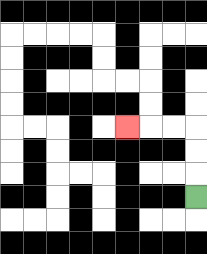{'start': '[8, 8]', 'end': '[5, 5]', 'path_directions': 'U,U,U,L,L,L', 'path_coordinates': '[[8, 8], [8, 7], [8, 6], [8, 5], [7, 5], [6, 5], [5, 5]]'}